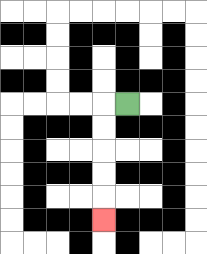{'start': '[5, 4]', 'end': '[4, 9]', 'path_directions': 'L,D,D,D,D,D', 'path_coordinates': '[[5, 4], [4, 4], [4, 5], [4, 6], [4, 7], [4, 8], [4, 9]]'}